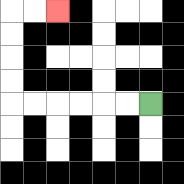{'start': '[6, 4]', 'end': '[2, 0]', 'path_directions': 'L,L,L,L,L,L,U,U,U,U,R,R', 'path_coordinates': '[[6, 4], [5, 4], [4, 4], [3, 4], [2, 4], [1, 4], [0, 4], [0, 3], [0, 2], [0, 1], [0, 0], [1, 0], [2, 0]]'}